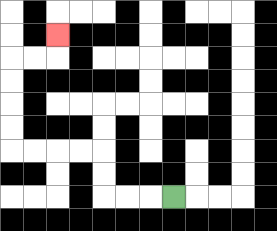{'start': '[7, 8]', 'end': '[2, 1]', 'path_directions': 'L,L,L,U,U,L,L,L,L,U,U,U,U,R,R,U', 'path_coordinates': '[[7, 8], [6, 8], [5, 8], [4, 8], [4, 7], [4, 6], [3, 6], [2, 6], [1, 6], [0, 6], [0, 5], [0, 4], [0, 3], [0, 2], [1, 2], [2, 2], [2, 1]]'}